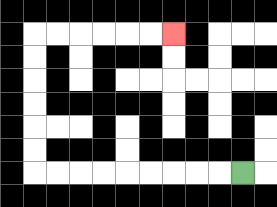{'start': '[10, 7]', 'end': '[7, 1]', 'path_directions': 'L,L,L,L,L,L,L,L,L,U,U,U,U,U,U,R,R,R,R,R,R', 'path_coordinates': '[[10, 7], [9, 7], [8, 7], [7, 7], [6, 7], [5, 7], [4, 7], [3, 7], [2, 7], [1, 7], [1, 6], [1, 5], [1, 4], [1, 3], [1, 2], [1, 1], [2, 1], [3, 1], [4, 1], [5, 1], [6, 1], [7, 1]]'}